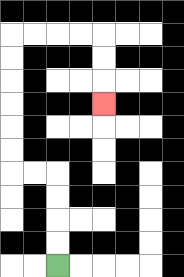{'start': '[2, 11]', 'end': '[4, 4]', 'path_directions': 'U,U,U,U,L,L,U,U,U,U,U,U,R,R,R,R,D,D,D', 'path_coordinates': '[[2, 11], [2, 10], [2, 9], [2, 8], [2, 7], [1, 7], [0, 7], [0, 6], [0, 5], [0, 4], [0, 3], [0, 2], [0, 1], [1, 1], [2, 1], [3, 1], [4, 1], [4, 2], [4, 3], [4, 4]]'}